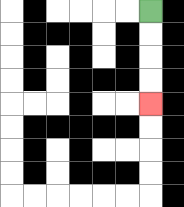{'start': '[6, 0]', 'end': '[6, 4]', 'path_directions': 'D,D,D,D', 'path_coordinates': '[[6, 0], [6, 1], [6, 2], [6, 3], [6, 4]]'}